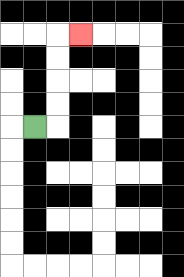{'start': '[1, 5]', 'end': '[3, 1]', 'path_directions': 'R,U,U,U,U,R', 'path_coordinates': '[[1, 5], [2, 5], [2, 4], [2, 3], [2, 2], [2, 1], [3, 1]]'}